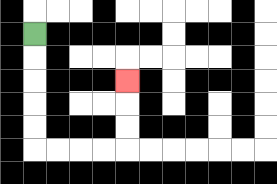{'start': '[1, 1]', 'end': '[5, 3]', 'path_directions': 'D,D,D,D,D,R,R,R,R,U,U,U', 'path_coordinates': '[[1, 1], [1, 2], [1, 3], [1, 4], [1, 5], [1, 6], [2, 6], [3, 6], [4, 6], [5, 6], [5, 5], [5, 4], [5, 3]]'}